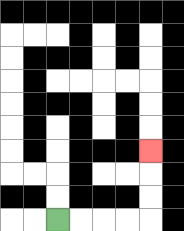{'start': '[2, 9]', 'end': '[6, 6]', 'path_directions': 'R,R,R,R,U,U,U', 'path_coordinates': '[[2, 9], [3, 9], [4, 9], [5, 9], [6, 9], [6, 8], [6, 7], [6, 6]]'}